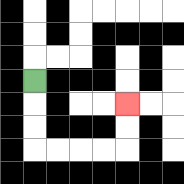{'start': '[1, 3]', 'end': '[5, 4]', 'path_directions': 'D,D,D,R,R,R,R,U,U', 'path_coordinates': '[[1, 3], [1, 4], [1, 5], [1, 6], [2, 6], [3, 6], [4, 6], [5, 6], [5, 5], [5, 4]]'}